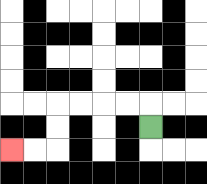{'start': '[6, 5]', 'end': '[0, 6]', 'path_directions': 'U,L,L,L,L,D,D,L,L', 'path_coordinates': '[[6, 5], [6, 4], [5, 4], [4, 4], [3, 4], [2, 4], [2, 5], [2, 6], [1, 6], [0, 6]]'}